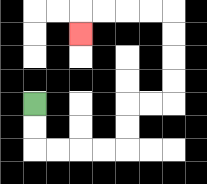{'start': '[1, 4]', 'end': '[3, 1]', 'path_directions': 'D,D,R,R,R,R,U,U,R,R,U,U,U,U,L,L,L,L,D', 'path_coordinates': '[[1, 4], [1, 5], [1, 6], [2, 6], [3, 6], [4, 6], [5, 6], [5, 5], [5, 4], [6, 4], [7, 4], [7, 3], [7, 2], [7, 1], [7, 0], [6, 0], [5, 0], [4, 0], [3, 0], [3, 1]]'}